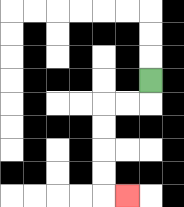{'start': '[6, 3]', 'end': '[5, 8]', 'path_directions': 'D,L,L,D,D,D,D,R', 'path_coordinates': '[[6, 3], [6, 4], [5, 4], [4, 4], [4, 5], [4, 6], [4, 7], [4, 8], [5, 8]]'}